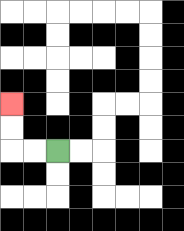{'start': '[2, 6]', 'end': '[0, 4]', 'path_directions': 'L,L,U,U', 'path_coordinates': '[[2, 6], [1, 6], [0, 6], [0, 5], [0, 4]]'}